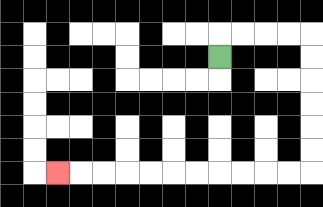{'start': '[9, 2]', 'end': '[2, 7]', 'path_directions': 'U,R,R,R,R,D,D,D,D,D,D,L,L,L,L,L,L,L,L,L,L,L', 'path_coordinates': '[[9, 2], [9, 1], [10, 1], [11, 1], [12, 1], [13, 1], [13, 2], [13, 3], [13, 4], [13, 5], [13, 6], [13, 7], [12, 7], [11, 7], [10, 7], [9, 7], [8, 7], [7, 7], [6, 7], [5, 7], [4, 7], [3, 7], [2, 7]]'}